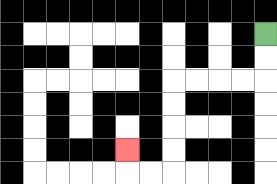{'start': '[11, 1]', 'end': '[5, 6]', 'path_directions': 'D,D,L,L,L,L,D,D,D,D,L,L,U', 'path_coordinates': '[[11, 1], [11, 2], [11, 3], [10, 3], [9, 3], [8, 3], [7, 3], [7, 4], [7, 5], [7, 6], [7, 7], [6, 7], [5, 7], [5, 6]]'}